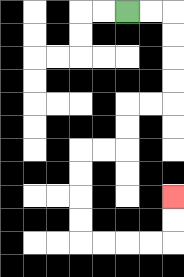{'start': '[5, 0]', 'end': '[7, 8]', 'path_directions': 'R,R,D,D,D,D,L,L,D,D,L,L,D,D,D,D,R,R,R,R,U,U', 'path_coordinates': '[[5, 0], [6, 0], [7, 0], [7, 1], [7, 2], [7, 3], [7, 4], [6, 4], [5, 4], [5, 5], [5, 6], [4, 6], [3, 6], [3, 7], [3, 8], [3, 9], [3, 10], [4, 10], [5, 10], [6, 10], [7, 10], [7, 9], [7, 8]]'}